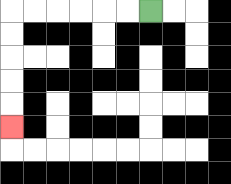{'start': '[6, 0]', 'end': '[0, 5]', 'path_directions': 'L,L,L,L,L,L,D,D,D,D,D', 'path_coordinates': '[[6, 0], [5, 0], [4, 0], [3, 0], [2, 0], [1, 0], [0, 0], [0, 1], [0, 2], [0, 3], [0, 4], [0, 5]]'}